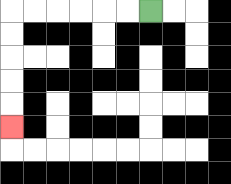{'start': '[6, 0]', 'end': '[0, 5]', 'path_directions': 'L,L,L,L,L,L,D,D,D,D,D', 'path_coordinates': '[[6, 0], [5, 0], [4, 0], [3, 0], [2, 0], [1, 0], [0, 0], [0, 1], [0, 2], [0, 3], [0, 4], [0, 5]]'}